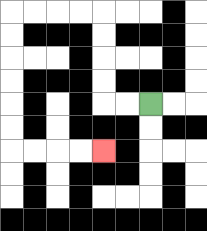{'start': '[6, 4]', 'end': '[4, 6]', 'path_directions': 'L,L,U,U,U,U,L,L,L,L,D,D,D,D,D,D,R,R,R,R', 'path_coordinates': '[[6, 4], [5, 4], [4, 4], [4, 3], [4, 2], [4, 1], [4, 0], [3, 0], [2, 0], [1, 0], [0, 0], [0, 1], [0, 2], [0, 3], [0, 4], [0, 5], [0, 6], [1, 6], [2, 6], [3, 6], [4, 6]]'}